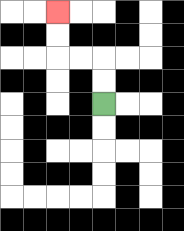{'start': '[4, 4]', 'end': '[2, 0]', 'path_directions': 'U,U,L,L,U,U', 'path_coordinates': '[[4, 4], [4, 3], [4, 2], [3, 2], [2, 2], [2, 1], [2, 0]]'}